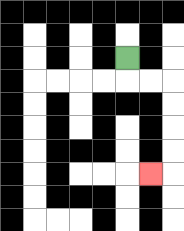{'start': '[5, 2]', 'end': '[6, 7]', 'path_directions': 'D,R,R,D,D,D,D,L', 'path_coordinates': '[[5, 2], [5, 3], [6, 3], [7, 3], [7, 4], [7, 5], [7, 6], [7, 7], [6, 7]]'}